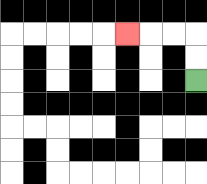{'start': '[8, 3]', 'end': '[5, 1]', 'path_directions': 'U,U,L,L,L', 'path_coordinates': '[[8, 3], [8, 2], [8, 1], [7, 1], [6, 1], [5, 1]]'}